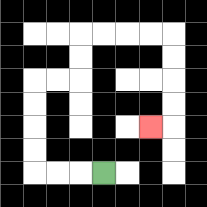{'start': '[4, 7]', 'end': '[6, 5]', 'path_directions': 'L,L,L,U,U,U,U,R,R,U,U,R,R,R,R,D,D,D,D,L', 'path_coordinates': '[[4, 7], [3, 7], [2, 7], [1, 7], [1, 6], [1, 5], [1, 4], [1, 3], [2, 3], [3, 3], [3, 2], [3, 1], [4, 1], [5, 1], [6, 1], [7, 1], [7, 2], [7, 3], [7, 4], [7, 5], [6, 5]]'}